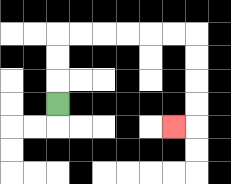{'start': '[2, 4]', 'end': '[7, 5]', 'path_directions': 'U,U,U,R,R,R,R,R,R,D,D,D,D,L', 'path_coordinates': '[[2, 4], [2, 3], [2, 2], [2, 1], [3, 1], [4, 1], [5, 1], [6, 1], [7, 1], [8, 1], [8, 2], [8, 3], [8, 4], [8, 5], [7, 5]]'}